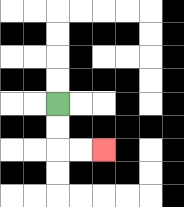{'start': '[2, 4]', 'end': '[4, 6]', 'path_directions': 'D,D,R,R', 'path_coordinates': '[[2, 4], [2, 5], [2, 6], [3, 6], [4, 6]]'}